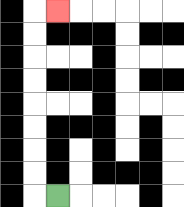{'start': '[2, 8]', 'end': '[2, 0]', 'path_directions': 'L,U,U,U,U,U,U,U,U,R', 'path_coordinates': '[[2, 8], [1, 8], [1, 7], [1, 6], [1, 5], [1, 4], [1, 3], [1, 2], [1, 1], [1, 0], [2, 0]]'}